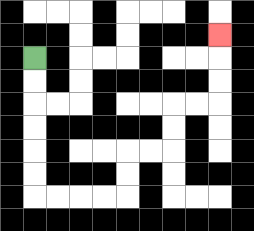{'start': '[1, 2]', 'end': '[9, 1]', 'path_directions': 'D,D,D,D,D,D,R,R,R,R,U,U,R,R,U,U,R,R,U,U,U', 'path_coordinates': '[[1, 2], [1, 3], [1, 4], [1, 5], [1, 6], [1, 7], [1, 8], [2, 8], [3, 8], [4, 8], [5, 8], [5, 7], [5, 6], [6, 6], [7, 6], [7, 5], [7, 4], [8, 4], [9, 4], [9, 3], [9, 2], [9, 1]]'}